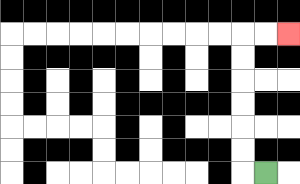{'start': '[11, 7]', 'end': '[12, 1]', 'path_directions': 'L,U,U,U,U,U,U,R,R', 'path_coordinates': '[[11, 7], [10, 7], [10, 6], [10, 5], [10, 4], [10, 3], [10, 2], [10, 1], [11, 1], [12, 1]]'}